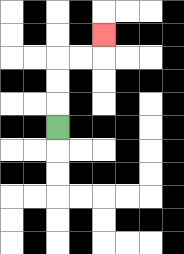{'start': '[2, 5]', 'end': '[4, 1]', 'path_directions': 'U,U,U,R,R,U', 'path_coordinates': '[[2, 5], [2, 4], [2, 3], [2, 2], [3, 2], [4, 2], [4, 1]]'}